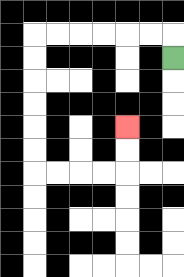{'start': '[7, 2]', 'end': '[5, 5]', 'path_directions': 'U,L,L,L,L,L,L,D,D,D,D,D,D,R,R,R,R,U,U', 'path_coordinates': '[[7, 2], [7, 1], [6, 1], [5, 1], [4, 1], [3, 1], [2, 1], [1, 1], [1, 2], [1, 3], [1, 4], [1, 5], [1, 6], [1, 7], [2, 7], [3, 7], [4, 7], [5, 7], [5, 6], [5, 5]]'}